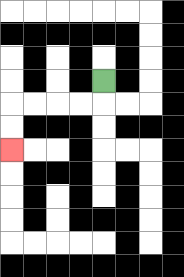{'start': '[4, 3]', 'end': '[0, 6]', 'path_directions': 'D,L,L,L,L,D,D', 'path_coordinates': '[[4, 3], [4, 4], [3, 4], [2, 4], [1, 4], [0, 4], [0, 5], [0, 6]]'}